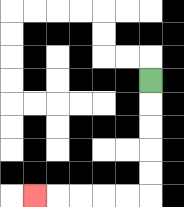{'start': '[6, 3]', 'end': '[1, 8]', 'path_directions': 'D,D,D,D,D,L,L,L,L,L', 'path_coordinates': '[[6, 3], [6, 4], [6, 5], [6, 6], [6, 7], [6, 8], [5, 8], [4, 8], [3, 8], [2, 8], [1, 8]]'}